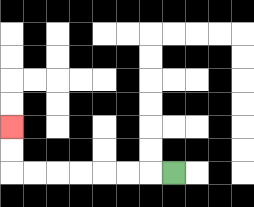{'start': '[7, 7]', 'end': '[0, 5]', 'path_directions': 'L,L,L,L,L,L,L,U,U', 'path_coordinates': '[[7, 7], [6, 7], [5, 7], [4, 7], [3, 7], [2, 7], [1, 7], [0, 7], [0, 6], [0, 5]]'}